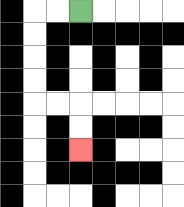{'start': '[3, 0]', 'end': '[3, 6]', 'path_directions': 'L,L,D,D,D,D,R,R,D,D', 'path_coordinates': '[[3, 0], [2, 0], [1, 0], [1, 1], [1, 2], [1, 3], [1, 4], [2, 4], [3, 4], [3, 5], [3, 6]]'}